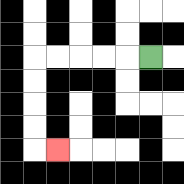{'start': '[6, 2]', 'end': '[2, 6]', 'path_directions': 'L,L,L,L,L,D,D,D,D,R', 'path_coordinates': '[[6, 2], [5, 2], [4, 2], [3, 2], [2, 2], [1, 2], [1, 3], [1, 4], [1, 5], [1, 6], [2, 6]]'}